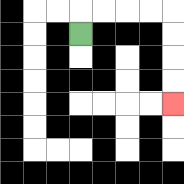{'start': '[3, 1]', 'end': '[7, 4]', 'path_directions': 'U,R,R,R,R,D,D,D,D', 'path_coordinates': '[[3, 1], [3, 0], [4, 0], [5, 0], [6, 0], [7, 0], [7, 1], [7, 2], [7, 3], [7, 4]]'}